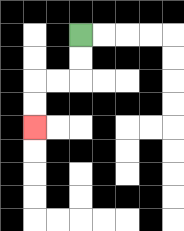{'start': '[3, 1]', 'end': '[1, 5]', 'path_directions': 'D,D,L,L,D,D', 'path_coordinates': '[[3, 1], [3, 2], [3, 3], [2, 3], [1, 3], [1, 4], [1, 5]]'}